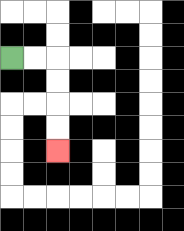{'start': '[0, 2]', 'end': '[2, 6]', 'path_directions': 'R,R,D,D,D,D', 'path_coordinates': '[[0, 2], [1, 2], [2, 2], [2, 3], [2, 4], [2, 5], [2, 6]]'}